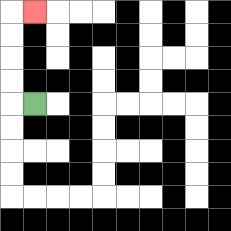{'start': '[1, 4]', 'end': '[1, 0]', 'path_directions': 'L,U,U,U,U,R', 'path_coordinates': '[[1, 4], [0, 4], [0, 3], [0, 2], [0, 1], [0, 0], [1, 0]]'}